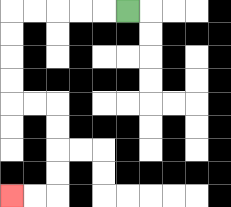{'start': '[5, 0]', 'end': '[0, 8]', 'path_directions': 'L,L,L,L,L,D,D,D,D,R,R,D,D,D,D,L,L', 'path_coordinates': '[[5, 0], [4, 0], [3, 0], [2, 0], [1, 0], [0, 0], [0, 1], [0, 2], [0, 3], [0, 4], [1, 4], [2, 4], [2, 5], [2, 6], [2, 7], [2, 8], [1, 8], [0, 8]]'}